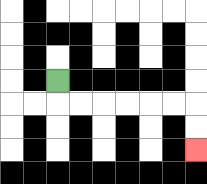{'start': '[2, 3]', 'end': '[8, 6]', 'path_directions': 'D,R,R,R,R,R,R,D,D', 'path_coordinates': '[[2, 3], [2, 4], [3, 4], [4, 4], [5, 4], [6, 4], [7, 4], [8, 4], [8, 5], [8, 6]]'}